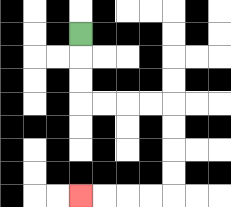{'start': '[3, 1]', 'end': '[3, 8]', 'path_directions': 'D,D,D,R,R,R,R,D,D,D,D,L,L,L,L', 'path_coordinates': '[[3, 1], [3, 2], [3, 3], [3, 4], [4, 4], [5, 4], [6, 4], [7, 4], [7, 5], [7, 6], [7, 7], [7, 8], [6, 8], [5, 8], [4, 8], [3, 8]]'}